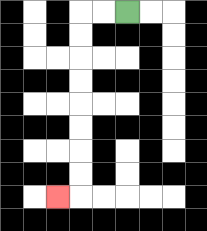{'start': '[5, 0]', 'end': '[2, 8]', 'path_directions': 'L,L,D,D,D,D,D,D,D,D,L', 'path_coordinates': '[[5, 0], [4, 0], [3, 0], [3, 1], [3, 2], [3, 3], [3, 4], [3, 5], [3, 6], [3, 7], [3, 8], [2, 8]]'}